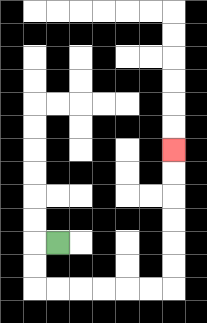{'start': '[2, 10]', 'end': '[7, 6]', 'path_directions': 'L,D,D,R,R,R,R,R,R,U,U,U,U,U,U', 'path_coordinates': '[[2, 10], [1, 10], [1, 11], [1, 12], [2, 12], [3, 12], [4, 12], [5, 12], [6, 12], [7, 12], [7, 11], [7, 10], [7, 9], [7, 8], [7, 7], [7, 6]]'}